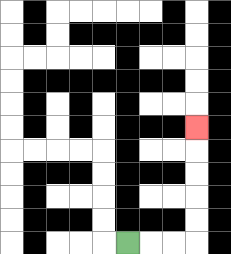{'start': '[5, 10]', 'end': '[8, 5]', 'path_directions': 'R,R,R,U,U,U,U,U', 'path_coordinates': '[[5, 10], [6, 10], [7, 10], [8, 10], [8, 9], [8, 8], [8, 7], [8, 6], [8, 5]]'}